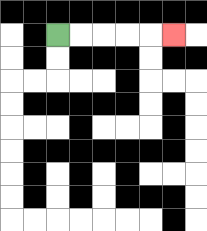{'start': '[2, 1]', 'end': '[7, 1]', 'path_directions': 'R,R,R,R,R', 'path_coordinates': '[[2, 1], [3, 1], [4, 1], [5, 1], [6, 1], [7, 1]]'}